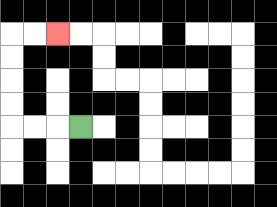{'start': '[3, 5]', 'end': '[2, 1]', 'path_directions': 'L,L,L,U,U,U,U,R,R', 'path_coordinates': '[[3, 5], [2, 5], [1, 5], [0, 5], [0, 4], [0, 3], [0, 2], [0, 1], [1, 1], [2, 1]]'}